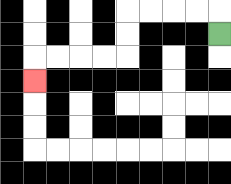{'start': '[9, 1]', 'end': '[1, 3]', 'path_directions': 'U,L,L,L,L,D,D,L,L,L,L,D', 'path_coordinates': '[[9, 1], [9, 0], [8, 0], [7, 0], [6, 0], [5, 0], [5, 1], [5, 2], [4, 2], [3, 2], [2, 2], [1, 2], [1, 3]]'}